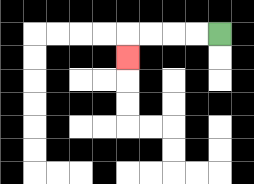{'start': '[9, 1]', 'end': '[5, 2]', 'path_directions': 'L,L,L,L,D', 'path_coordinates': '[[9, 1], [8, 1], [7, 1], [6, 1], [5, 1], [5, 2]]'}